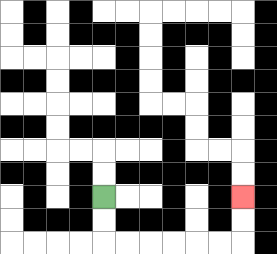{'start': '[4, 8]', 'end': '[10, 8]', 'path_directions': 'D,D,R,R,R,R,R,R,U,U', 'path_coordinates': '[[4, 8], [4, 9], [4, 10], [5, 10], [6, 10], [7, 10], [8, 10], [9, 10], [10, 10], [10, 9], [10, 8]]'}